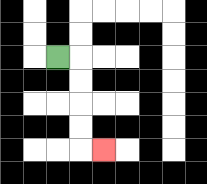{'start': '[2, 2]', 'end': '[4, 6]', 'path_directions': 'R,D,D,D,D,R', 'path_coordinates': '[[2, 2], [3, 2], [3, 3], [3, 4], [3, 5], [3, 6], [4, 6]]'}